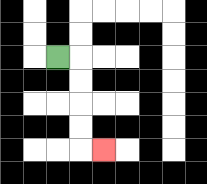{'start': '[2, 2]', 'end': '[4, 6]', 'path_directions': 'R,D,D,D,D,R', 'path_coordinates': '[[2, 2], [3, 2], [3, 3], [3, 4], [3, 5], [3, 6], [4, 6]]'}